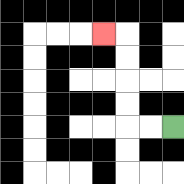{'start': '[7, 5]', 'end': '[4, 1]', 'path_directions': 'L,L,U,U,U,U,L', 'path_coordinates': '[[7, 5], [6, 5], [5, 5], [5, 4], [5, 3], [5, 2], [5, 1], [4, 1]]'}